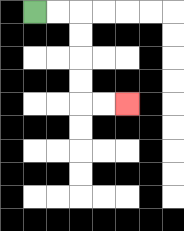{'start': '[1, 0]', 'end': '[5, 4]', 'path_directions': 'R,R,D,D,D,D,R,R', 'path_coordinates': '[[1, 0], [2, 0], [3, 0], [3, 1], [3, 2], [3, 3], [3, 4], [4, 4], [5, 4]]'}